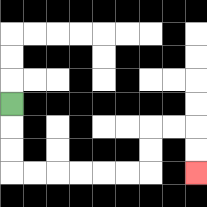{'start': '[0, 4]', 'end': '[8, 7]', 'path_directions': 'D,D,D,R,R,R,R,R,R,U,U,R,R,D,D', 'path_coordinates': '[[0, 4], [0, 5], [0, 6], [0, 7], [1, 7], [2, 7], [3, 7], [4, 7], [5, 7], [6, 7], [6, 6], [6, 5], [7, 5], [8, 5], [8, 6], [8, 7]]'}